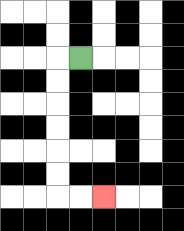{'start': '[3, 2]', 'end': '[4, 8]', 'path_directions': 'L,D,D,D,D,D,D,R,R', 'path_coordinates': '[[3, 2], [2, 2], [2, 3], [2, 4], [2, 5], [2, 6], [2, 7], [2, 8], [3, 8], [4, 8]]'}